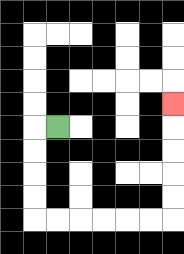{'start': '[2, 5]', 'end': '[7, 4]', 'path_directions': 'L,D,D,D,D,R,R,R,R,R,R,U,U,U,U,U', 'path_coordinates': '[[2, 5], [1, 5], [1, 6], [1, 7], [1, 8], [1, 9], [2, 9], [3, 9], [4, 9], [5, 9], [6, 9], [7, 9], [7, 8], [7, 7], [7, 6], [7, 5], [7, 4]]'}